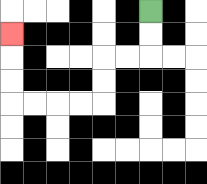{'start': '[6, 0]', 'end': '[0, 1]', 'path_directions': 'D,D,L,L,D,D,L,L,L,L,U,U,U', 'path_coordinates': '[[6, 0], [6, 1], [6, 2], [5, 2], [4, 2], [4, 3], [4, 4], [3, 4], [2, 4], [1, 4], [0, 4], [0, 3], [0, 2], [0, 1]]'}